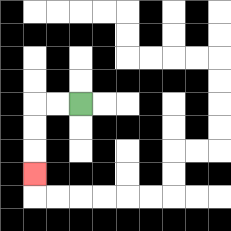{'start': '[3, 4]', 'end': '[1, 7]', 'path_directions': 'L,L,D,D,D', 'path_coordinates': '[[3, 4], [2, 4], [1, 4], [1, 5], [1, 6], [1, 7]]'}